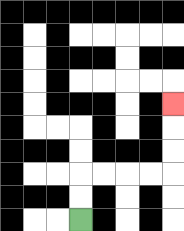{'start': '[3, 9]', 'end': '[7, 4]', 'path_directions': 'U,U,R,R,R,R,U,U,U', 'path_coordinates': '[[3, 9], [3, 8], [3, 7], [4, 7], [5, 7], [6, 7], [7, 7], [7, 6], [7, 5], [7, 4]]'}